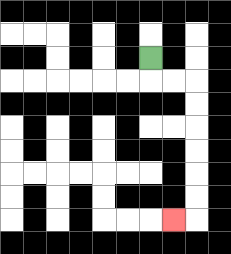{'start': '[6, 2]', 'end': '[7, 9]', 'path_directions': 'D,R,R,D,D,D,D,D,D,L', 'path_coordinates': '[[6, 2], [6, 3], [7, 3], [8, 3], [8, 4], [8, 5], [8, 6], [8, 7], [8, 8], [8, 9], [7, 9]]'}